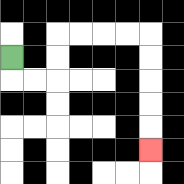{'start': '[0, 2]', 'end': '[6, 6]', 'path_directions': 'D,R,R,U,U,R,R,R,R,D,D,D,D,D', 'path_coordinates': '[[0, 2], [0, 3], [1, 3], [2, 3], [2, 2], [2, 1], [3, 1], [4, 1], [5, 1], [6, 1], [6, 2], [6, 3], [6, 4], [6, 5], [6, 6]]'}